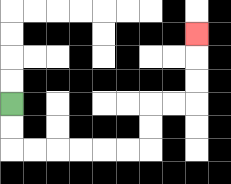{'start': '[0, 4]', 'end': '[8, 1]', 'path_directions': 'D,D,R,R,R,R,R,R,U,U,R,R,U,U,U', 'path_coordinates': '[[0, 4], [0, 5], [0, 6], [1, 6], [2, 6], [3, 6], [4, 6], [5, 6], [6, 6], [6, 5], [6, 4], [7, 4], [8, 4], [8, 3], [8, 2], [8, 1]]'}